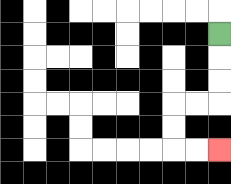{'start': '[9, 1]', 'end': '[9, 6]', 'path_directions': 'D,D,D,L,L,D,D,R,R', 'path_coordinates': '[[9, 1], [9, 2], [9, 3], [9, 4], [8, 4], [7, 4], [7, 5], [7, 6], [8, 6], [9, 6]]'}